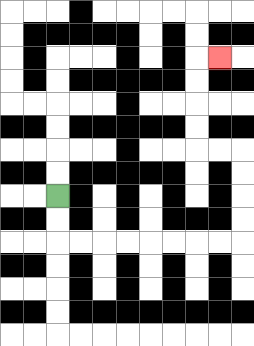{'start': '[2, 8]', 'end': '[9, 2]', 'path_directions': 'D,D,R,R,R,R,R,R,R,R,U,U,U,U,L,L,U,U,U,U,R', 'path_coordinates': '[[2, 8], [2, 9], [2, 10], [3, 10], [4, 10], [5, 10], [6, 10], [7, 10], [8, 10], [9, 10], [10, 10], [10, 9], [10, 8], [10, 7], [10, 6], [9, 6], [8, 6], [8, 5], [8, 4], [8, 3], [8, 2], [9, 2]]'}